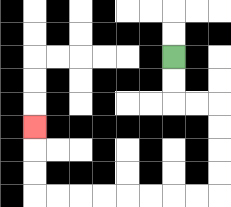{'start': '[7, 2]', 'end': '[1, 5]', 'path_directions': 'D,D,R,R,D,D,D,D,L,L,L,L,L,L,L,L,U,U,U', 'path_coordinates': '[[7, 2], [7, 3], [7, 4], [8, 4], [9, 4], [9, 5], [9, 6], [9, 7], [9, 8], [8, 8], [7, 8], [6, 8], [5, 8], [4, 8], [3, 8], [2, 8], [1, 8], [1, 7], [1, 6], [1, 5]]'}